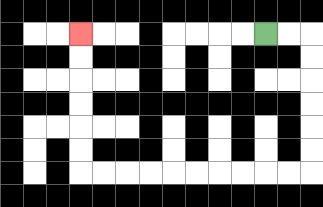{'start': '[11, 1]', 'end': '[3, 1]', 'path_directions': 'R,R,D,D,D,D,D,D,L,L,L,L,L,L,L,L,L,L,U,U,U,U,U,U', 'path_coordinates': '[[11, 1], [12, 1], [13, 1], [13, 2], [13, 3], [13, 4], [13, 5], [13, 6], [13, 7], [12, 7], [11, 7], [10, 7], [9, 7], [8, 7], [7, 7], [6, 7], [5, 7], [4, 7], [3, 7], [3, 6], [3, 5], [3, 4], [3, 3], [3, 2], [3, 1]]'}